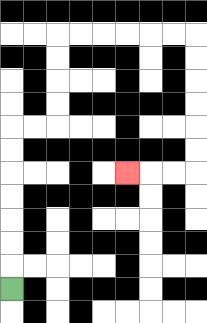{'start': '[0, 12]', 'end': '[5, 7]', 'path_directions': 'U,U,U,U,U,U,U,R,R,U,U,U,U,R,R,R,R,R,R,D,D,D,D,D,D,L,L,L', 'path_coordinates': '[[0, 12], [0, 11], [0, 10], [0, 9], [0, 8], [0, 7], [0, 6], [0, 5], [1, 5], [2, 5], [2, 4], [2, 3], [2, 2], [2, 1], [3, 1], [4, 1], [5, 1], [6, 1], [7, 1], [8, 1], [8, 2], [8, 3], [8, 4], [8, 5], [8, 6], [8, 7], [7, 7], [6, 7], [5, 7]]'}